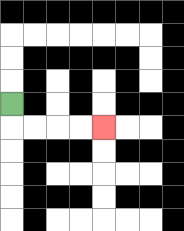{'start': '[0, 4]', 'end': '[4, 5]', 'path_directions': 'D,R,R,R,R', 'path_coordinates': '[[0, 4], [0, 5], [1, 5], [2, 5], [3, 5], [4, 5]]'}